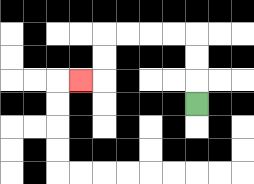{'start': '[8, 4]', 'end': '[3, 3]', 'path_directions': 'U,U,U,L,L,L,L,D,D,L', 'path_coordinates': '[[8, 4], [8, 3], [8, 2], [8, 1], [7, 1], [6, 1], [5, 1], [4, 1], [4, 2], [4, 3], [3, 3]]'}